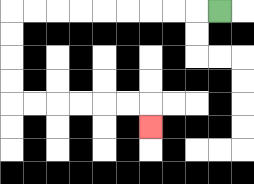{'start': '[9, 0]', 'end': '[6, 5]', 'path_directions': 'L,L,L,L,L,L,L,L,L,D,D,D,D,R,R,R,R,R,R,D', 'path_coordinates': '[[9, 0], [8, 0], [7, 0], [6, 0], [5, 0], [4, 0], [3, 0], [2, 0], [1, 0], [0, 0], [0, 1], [0, 2], [0, 3], [0, 4], [1, 4], [2, 4], [3, 4], [4, 4], [5, 4], [6, 4], [6, 5]]'}